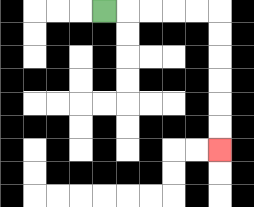{'start': '[4, 0]', 'end': '[9, 6]', 'path_directions': 'R,R,R,R,R,D,D,D,D,D,D', 'path_coordinates': '[[4, 0], [5, 0], [6, 0], [7, 0], [8, 0], [9, 0], [9, 1], [9, 2], [9, 3], [9, 4], [9, 5], [9, 6]]'}